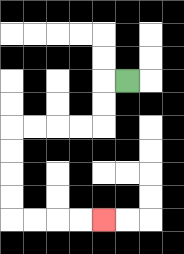{'start': '[5, 3]', 'end': '[4, 9]', 'path_directions': 'L,D,D,L,L,L,L,D,D,D,D,R,R,R,R', 'path_coordinates': '[[5, 3], [4, 3], [4, 4], [4, 5], [3, 5], [2, 5], [1, 5], [0, 5], [0, 6], [0, 7], [0, 8], [0, 9], [1, 9], [2, 9], [3, 9], [4, 9]]'}